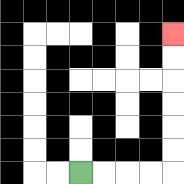{'start': '[3, 7]', 'end': '[7, 1]', 'path_directions': 'R,R,R,R,U,U,U,U,U,U', 'path_coordinates': '[[3, 7], [4, 7], [5, 7], [6, 7], [7, 7], [7, 6], [7, 5], [7, 4], [7, 3], [7, 2], [7, 1]]'}